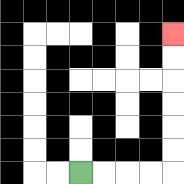{'start': '[3, 7]', 'end': '[7, 1]', 'path_directions': 'R,R,R,R,U,U,U,U,U,U', 'path_coordinates': '[[3, 7], [4, 7], [5, 7], [6, 7], [7, 7], [7, 6], [7, 5], [7, 4], [7, 3], [7, 2], [7, 1]]'}